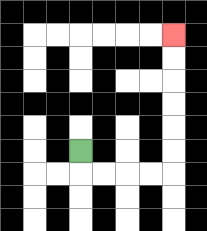{'start': '[3, 6]', 'end': '[7, 1]', 'path_directions': 'D,R,R,R,R,U,U,U,U,U,U', 'path_coordinates': '[[3, 6], [3, 7], [4, 7], [5, 7], [6, 7], [7, 7], [7, 6], [7, 5], [7, 4], [7, 3], [7, 2], [7, 1]]'}